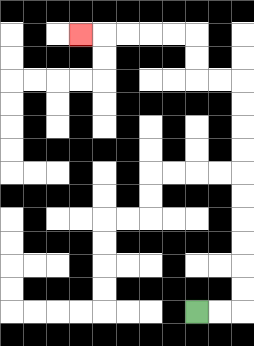{'start': '[8, 13]', 'end': '[3, 1]', 'path_directions': 'R,R,U,U,U,U,U,U,U,U,U,U,L,L,U,U,L,L,L,L,L', 'path_coordinates': '[[8, 13], [9, 13], [10, 13], [10, 12], [10, 11], [10, 10], [10, 9], [10, 8], [10, 7], [10, 6], [10, 5], [10, 4], [10, 3], [9, 3], [8, 3], [8, 2], [8, 1], [7, 1], [6, 1], [5, 1], [4, 1], [3, 1]]'}